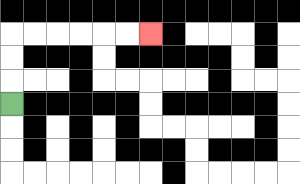{'start': '[0, 4]', 'end': '[6, 1]', 'path_directions': 'U,U,U,R,R,R,R,R,R', 'path_coordinates': '[[0, 4], [0, 3], [0, 2], [0, 1], [1, 1], [2, 1], [3, 1], [4, 1], [5, 1], [6, 1]]'}